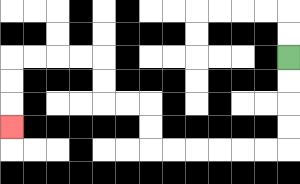{'start': '[12, 2]', 'end': '[0, 5]', 'path_directions': 'D,D,D,D,L,L,L,L,L,L,U,U,L,L,U,U,L,L,L,L,D,D,D', 'path_coordinates': '[[12, 2], [12, 3], [12, 4], [12, 5], [12, 6], [11, 6], [10, 6], [9, 6], [8, 6], [7, 6], [6, 6], [6, 5], [6, 4], [5, 4], [4, 4], [4, 3], [4, 2], [3, 2], [2, 2], [1, 2], [0, 2], [0, 3], [0, 4], [0, 5]]'}